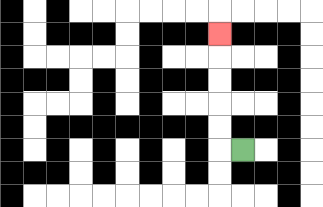{'start': '[10, 6]', 'end': '[9, 1]', 'path_directions': 'L,U,U,U,U,U', 'path_coordinates': '[[10, 6], [9, 6], [9, 5], [9, 4], [9, 3], [9, 2], [9, 1]]'}